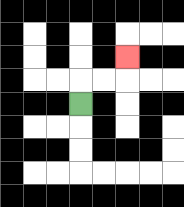{'start': '[3, 4]', 'end': '[5, 2]', 'path_directions': 'U,R,R,U', 'path_coordinates': '[[3, 4], [3, 3], [4, 3], [5, 3], [5, 2]]'}